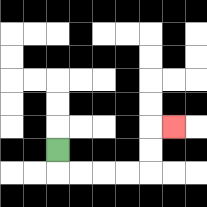{'start': '[2, 6]', 'end': '[7, 5]', 'path_directions': 'D,R,R,R,R,U,U,R', 'path_coordinates': '[[2, 6], [2, 7], [3, 7], [4, 7], [5, 7], [6, 7], [6, 6], [6, 5], [7, 5]]'}